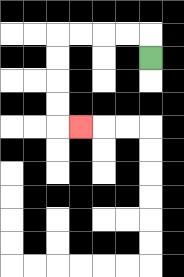{'start': '[6, 2]', 'end': '[3, 5]', 'path_directions': 'U,L,L,L,L,D,D,D,D,R', 'path_coordinates': '[[6, 2], [6, 1], [5, 1], [4, 1], [3, 1], [2, 1], [2, 2], [2, 3], [2, 4], [2, 5], [3, 5]]'}